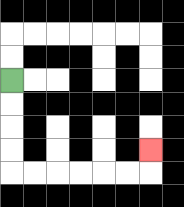{'start': '[0, 3]', 'end': '[6, 6]', 'path_directions': 'D,D,D,D,R,R,R,R,R,R,U', 'path_coordinates': '[[0, 3], [0, 4], [0, 5], [0, 6], [0, 7], [1, 7], [2, 7], [3, 7], [4, 7], [5, 7], [6, 7], [6, 6]]'}